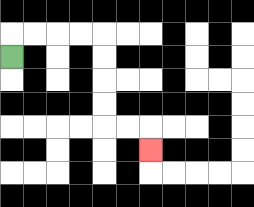{'start': '[0, 2]', 'end': '[6, 6]', 'path_directions': 'U,R,R,R,R,D,D,D,D,R,R,D', 'path_coordinates': '[[0, 2], [0, 1], [1, 1], [2, 1], [3, 1], [4, 1], [4, 2], [4, 3], [4, 4], [4, 5], [5, 5], [6, 5], [6, 6]]'}